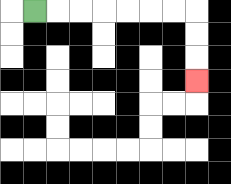{'start': '[1, 0]', 'end': '[8, 3]', 'path_directions': 'R,R,R,R,R,R,R,D,D,D', 'path_coordinates': '[[1, 0], [2, 0], [3, 0], [4, 0], [5, 0], [6, 0], [7, 0], [8, 0], [8, 1], [8, 2], [8, 3]]'}